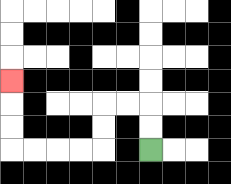{'start': '[6, 6]', 'end': '[0, 3]', 'path_directions': 'U,U,L,L,D,D,L,L,L,L,U,U,U', 'path_coordinates': '[[6, 6], [6, 5], [6, 4], [5, 4], [4, 4], [4, 5], [4, 6], [3, 6], [2, 6], [1, 6], [0, 6], [0, 5], [0, 4], [0, 3]]'}